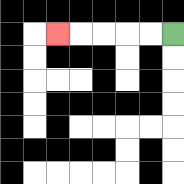{'start': '[7, 1]', 'end': '[2, 1]', 'path_directions': 'L,L,L,L,L', 'path_coordinates': '[[7, 1], [6, 1], [5, 1], [4, 1], [3, 1], [2, 1]]'}